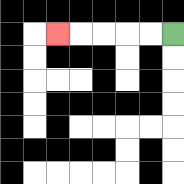{'start': '[7, 1]', 'end': '[2, 1]', 'path_directions': 'L,L,L,L,L', 'path_coordinates': '[[7, 1], [6, 1], [5, 1], [4, 1], [3, 1], [2, 1]]'}